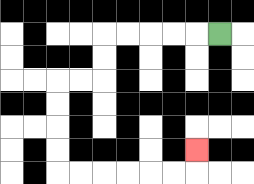{'start': '[9, 1]', 'end': '[8, 6]', 'path_directions': 'L,L,L,L,L,D,D,L,L,D,D,D,D,R,R,R,R,R,R,U', 'path_coordinates': '[[9, 1], [8, 1], [7, 1], [6, 1], [5, 1], [4, 1], [4, 2], [4, 3], [3, 3], [2, 3], [2, 4], [2, 5], [2, 6], [2, 7], [3, 7], [4, 7], [5, 7], [6, 7], [7, 7], [8, 7], [8, 6]]'}